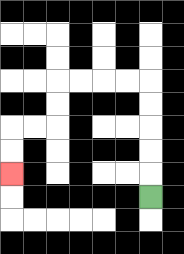{'start': '[6, 8]', 'end': '[0, 7]', 'path_directions': 'U,U,U,U,U,L,L,L,L,D,D,L,L,D,D', 'path_coordinates': '[[6, 8], [6, 7], [6, 6], [6, 5], [6, 4], [6, 3], [5, 3], [4, 3], [3, 3], [2, 3], [2, 4], [2, 5], [1, 5], [0, 5], [0, 6], [0, 7]]'}